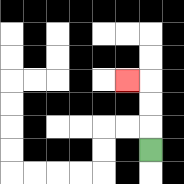{'start': '[6, 6]', 'end': '[5, 3]', 'path_directions': 'U,U,U,L', 'path_coordinates': '[[6, 6], [6, 5], [6, 4], [6, 3], [5, 3]]'}